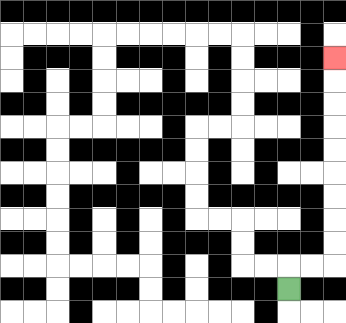{'start': '[12, 12]', 'end': '[14, 2]', 'path_directions': 'U,R,R,U,U,U,U,U,U,U,U,U', 'path_coordinates': '[[12, 12], [12, 11], [13, 11], [14, 11], [14, 10], [14, 9], [14, 8], [14, 7], [14, 6], [14, 5], [14, 4], [14, 3], [14, 2]]'}